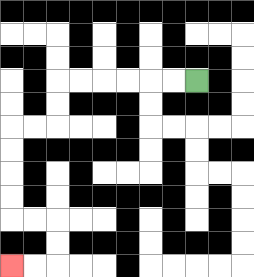{'start': '[8, 3]', 'end': '[0, 11]', 'path_directions': 'L,L,L,L,L,L,D,D,L,L,D,D,D,D,R,R,D,D,L,L', 'path_coordinates': '[[8, 3], [7, 3], [6, 3], [5, 3], [4, 3], [3, 3], [2, 3], [2, 4], [2, 5], [1, 5], [0, 5], [0, 6], [0, 7], [0, 8], [0, 9], [1, 9], [2, 9], [2, 10], [2, 11], [1, 11], [0, 11]]'}